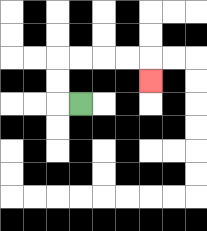{'start': '[3, 4]', 'end': '[6, 3]', 'path_directions': 'L,U,U,R,R,R,R,D', 'path_coordinates': '[[3, 4], [2, 4], [2, 3], [2, 2], [3, 2], [4, 2], [5, 2], [6, 2], [6, 3]]'}